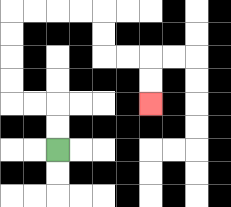{'start': '[2, 6]', 'end': '[6, 4]', 'path_directions': 'U,U,L,L,U,U,U,U,R,R,R,R,D,D,R,R,D,D', 'path_coordinates': '[[2, 6], [2, 5], [2, 4], [1, 4], [0, 4], [0, 3], [0, 2], [0, 1], [0, 0], [1, 0], [2, 0], [3, 0], [4, 0], [4, 1], [4, 2], [5, 2], [6, 2], [6, 3], [6, 4]]'}